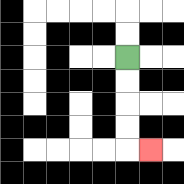{'start': '[5, 2]', 'end': '[6, 6]', 'path_directions': 'D,D,D,D,R', 'path_coordinates': '[[5, 2], [5, 3], [5, 4], [5, 5], [5, 6], [6, 6]]'}